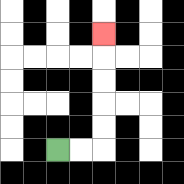{'start': '[2, 6]', 'end': '[4, 1]', 'path_directions': 'R,R,U,U,U,U,U', 'path_coordinates': '[[2, 6], [3, 6], [4, 6], [4, 5], [4, 4], [4, 3], [4, 2], [4, 1]]'}